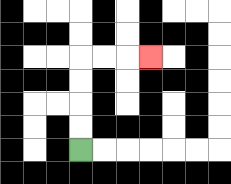{'start': '[3, 6]', 'end': '[6, 2]', 'path_directions': 'U,U,U,U,R,R,R', 'path_coordinates': '[[3, 6], [3, 5], [3, 4], [3, 3], [3, 2], [4, 2], [5, 2], [6, 2]]'}